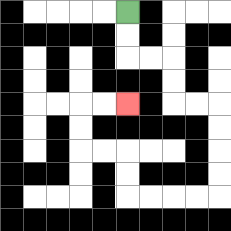{'start': '[5, 0]', 'end': '[5, 4]', 'path_directions': 'D,D,R,R,D,D,R,R,D,D,D,D,L,L,L,L,U,U,L,L,U,U,R,R', 'path_coordinates': '[[5, 0], [5, 1], [5, 2], [6, 2], [7, 2], [7, 3], [7, 4], [8, 4], [9, 4], [9, 5], [9, 6], [9, 7], [9, 8], [8, 8], [7, 8], [6, 8], [5, 8], [5, 7], [5, 6], [4, 6], [3, 6], [3, 5], [3, 4], [4, 4], [5, 4]]'}